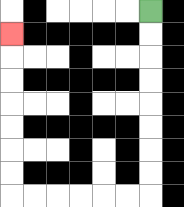{'start': '[6, 0]', 'end': '[0, 1]', 'path_directions': 'D,D,D,D,D,D,D,D,L,L,L,L,L,L,U,U,U,U,U,U,U', 'path_coordinates': '[[6, 0], [6, 1], [6, 2], [6, 3], [6, 4], [6, 5], [6, 6], [6, 7], [6, 8], [5, 8], [4, 8], [3, 8], [2, 8], [1, 8], [0, 8], [0, 7], [0, 6], [0, 5], [0, 4], [0, 3], [0, 2], [0, 1]]'}